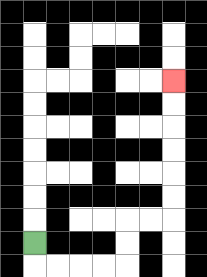{'start': '[1, 10]', 'end': '[7, 3]', 'path_directions': 'D,R,R,R,R,U,U,R,R,U,U,U,U,U,U', 'path_coordinates': '[[1, 10], [1, 11], [2, 11], [3, 11], [4, 11], [5, 11], [5, 10], [5, 9], [6, 9], [7, 9], [7, 8], [7, 7], [7, 6], [7, 5], [7, 4], [7, 3]]'}